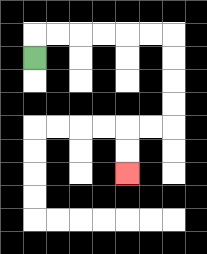{'start': '[1, 2]', 'end': '[5, 7]', 'path_directions': 'U,R,R,R,R,R,R,D,D,D,D,L,L,D,D', 'path_coordinates': '[[1, 2], [1, 1], [2, 1], [3, 1], [4, 1], [5, 1], [6, 1], [7, 1], [7, 2], [7, 3], [7, 4], [7, 5], [6, 5], [5, 5], [5, 6], [5, 7]]'}